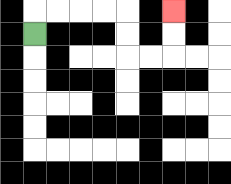{'start': '[1, 1]', 'end': '[7, 0]', 'path_directions': 'U,R,R,R,R,D,D,R,R,U,U', 'path_coordinates': '[[1, 1], [1, 0], [2, 0], [3, 0], [4, 0], [5, 0], [5, 1], [5, 2], [6, 2], [7, 2], [7, 1], [7, 0]]'}